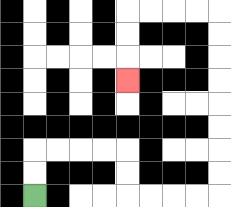{'start': '[1, 8]', 'end': '[5, 3]', 'path_directions': 'U,U,R,R,R,R,D,D,R,R,R,R,U,U,U,U,U,U,U,U,L,L,L,L,D,D,D', 'path_coordinates': '[[1, 8], [1, 7], [1, 6], [2, 6], [3, 6], [4, 6], [5, 6], [5, 7], [5, 8], [6, 8], [7, 8], [8, 8], [9, 8], [9, 7], [9, 6], [9, 5], [9, 4], [9, 3], [9, 2], [9, 1], [9, 0], [8, 0], [7, 0], [6, 0], [5, 0], [5, 1], [5, 2], [5, 3]]'}